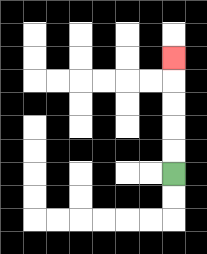{'start': '[7, 7]', 'end': '[7, 2]', 'path_directions': 'U,U,U,U,U', 'path_coordinates': '[[7, 7], [7, 6], [7, 5], [7, 4], [7, 3], [7, 2]]'}